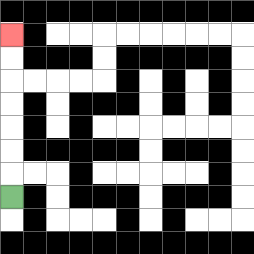{'start': '[0, 8]', 'end': '[0, 1]', 'path_directions': 'U,U,U,U,U,U,U', 'path_coordinates': '[[0, 8], [0, 7], [0, 6], [0, 5], [0, 4], [0, 3], [0, 2], [0, 1]]'}